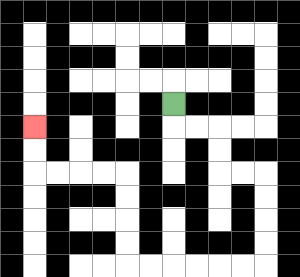{'start': '[7, 4]', 'end': '[1, 5]', 'path_directions': 'D,R,R,D,D,R,R,D,D,D,D,L,L,L,L,L,L,U,U,U,U,L,L,L,L,U,U', 'path_coordinates': '[[7, 4], [7, 5], [8, 5], [9, 5], [9, 6], [9, 7], [10, 7], [11, 7], [11, 8], [11, 9], [11, 10], [11, 11], [10, 11], [9, 11], [8, 11], [7, 11], [6, 11], [5, 11], [5, 10], [5, 9], [5, 8], [5, 7], [4, 7], [3, 7], [2, 7], [1, 7], [1, 6], [1, 5]]'}